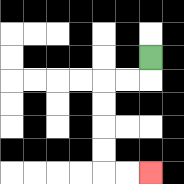{'start': '[6, 2]', 'end': '[6, 7]', 'path_directions': 'D,L,L,D,D,D,D,R,R', 'path_coordinates': '[[6, 2], [6, 3], [5, 3], [4, 3], [4, 4], [4, 5], [4, 6], [4, 7], [5, 7], [6, 7]]'}